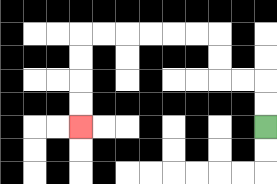{'start': '[11, 5]', 'end': '[3, 5]', 'path_directions': 'U,U,L,L,U,U,L,L,L,L,L,L,D,D,D,D', 'path_coordinates': '[[11, 5], [11, 4], [11, 3], [10, 3], [9, 3], [9, 2], [9, 1], [8, 1], [7, 1], [6, 1], [5, 1], [4, 1], [3, 1], [3, 2], [3, 3], [3, 4], [3, 5]]'}